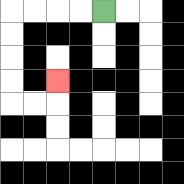{'start': '[4, 0]', 'end': '[2, 3]', 'path_directions': 'L,L,L,L,D,D,D,D,R,R,U', 'path_coordinates': '[[4, 0], [3, 0], [2, 0], [1, 0], [0, 0], [0, 1], [0, 2], [0, 3], [0, 4], [1, 4], [2, 4], [2, 3]]'}